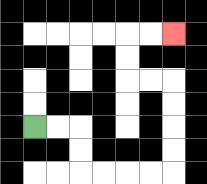{'start': '[1, 5]', 'end': '[7, 1]', 'path_directions': 'R,R,D,D,R,R,R,R,U,U,U,U,L,L,U,U,R,R', 'path_coordinates': '[[1, 5], [2, 5], [3, 5], [3, 6], [3, 7], [4, 7], [5, 7], [6, 7], [7, 7], [7, 6], [7, 5], [7, 4], [7, 3], [6, 3], [5, 3], [5, 2], [5, 1], [6, 1], [7, 1]]'}